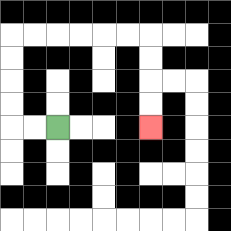{'start': '[2, 5]', 'end': '[6, 5]', 'path_directions': 'L,L,U,U,U,U,R,R,R,R,R,R,D,D,D,D', 'path_coordinates': '[[2, 5], [1, 5], [0, 5], [0, 4], [0, 3], [0, 2], [0, 1], [1, 1], [2, 1], [3, 1], [4, 1], [5, 1], [6, 1], [6, 2], [6, 3], [6, 4], [6, 5]]'}